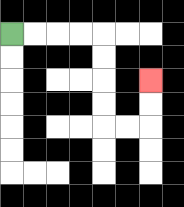{'start': '[0, 1]', 'end': '[6, 3]', 'path_directions': 'R,R,R,R,D,D,D,D,R,R,U,U', 'path_coordinates': '[[0, 1], [1, 1], [2, 1], [3, 1], [4, 1], [4, 2], [4, 3], [4, 4], [4, 5], [5, 5], [6, 5], [6, 4], [6, 3]]'}